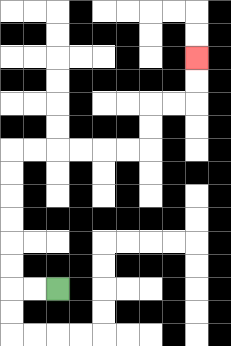{'start': '[2, 12]', 'end': '[8, 2]', 'path_directions': 'L,L,U,U,U,U,U,U,R,R,R,R,R,R,U,U,R,R,U,U', 'path_coordinates': '[[2, 12], [1, 12], [0, 12], [0, 11], [0, 10], [0, 9], [0, 8], [0, 7], [0, 6], [1, 6], [2, 6], [3, 6], [4, 6], [5, 6], [6, 6], [6, 5], [6, 4], [7, 4], [8, 4], [8, 3], [8, 2]]'}